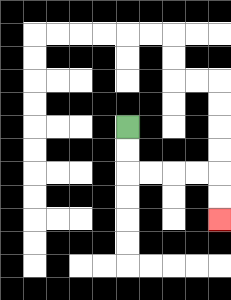{'start': '[5, 5]', 'end': '[9, 9]', 'path_directions': 'D,D,R,R,R,R,D,D', 'path_coordinates': '[[5, 5], [5, 6], [5, 7], [6, 7], [7, 7], [8, 7], [9, 7], [9, 8], [9, 9]]'}